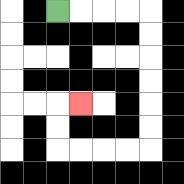{'start': '[2, 0]', 'end': '[3, 4]', 'path_directions': 'R,R,R,R,D,D,D,D,D,D,L,L,L,L,U,U,R', 'path_coordinates': '[[2, 0], [3, 0], [4, 0], [5, 0], [6, 0], [6, 1], [6, 2], [6, 3], [6, 4], [6, 5], [6, 6], [5, 6], [4, 6], [3, 6], [2, 6], [2, 5], [2, 4], [3, 4]]'}